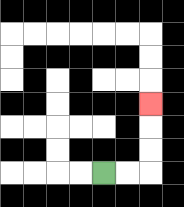{'start': '[4, 7]', 'end': '[6, 4]', 'path_directions': 'R,R,U,U,U', 'path_coordinates': '[[4, 7], [5, 7], [6, 7], [6, 6], [6, 5], [6, 4]]'}